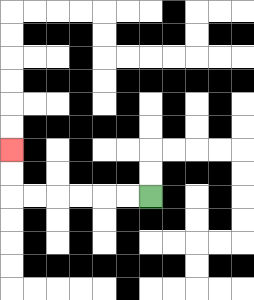{'start': '[6, 8]', 'end': '[0, 6]', 'path_directions': 'L,L,L,L,L,L,U,U', 'path_coordinates': '[[6, 8], [5, 8], [4, 8], [3, 8], [2, 8], [1, 8], [0, 8], [0, 7], [0, 6]]'}